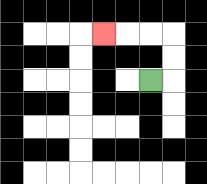{'start': '[6, 3]', 'end': '[4, 1]', 'path_directions': 'R,U,U,L,L,L', 'path_coordinates': '[[6, 3], [7, 3], [7, 2], [7, 1], [6, 1], [5, 1], [4, 1]]'}